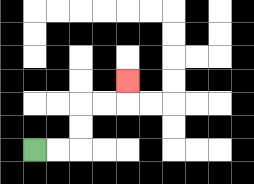{'start': '[1, 6]', 'end': '[5, 3]', 'path_directions': 'R,R,U,U,R,R,U', 'path_coordinates': '[[1, 6], [2, 6], [3, 6], [3, 5], [3, 4], [4, 4], [5, 4], [5, 3]]'}